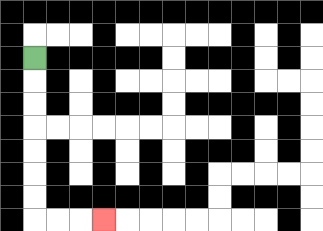{'start': '[1, 2]', 'end': '[4, 9]', 'path_directions': 'D,D,D,D,D,D,D,R,R,R', 'path_coordinates': '[[1, 2], [1, 3], [1, 4], [1, 5], [1, 6], [1, 7], [1, 8], [1, 9], [2, 9], [3, 9], [4, 9]]'}